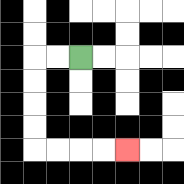{'start': '[3, 2]', 'end': '[5, 6]', 'path_directions': 'L,L,D,D,D,D,R,R,R,R', 'path_coordinates': '[[3, 2], [2, 2], [1, 2], [1, 3], [1, 4], [1, 5], [1, 6], [2, 6], [3, 6], [4, 6], [5, 6]]'}